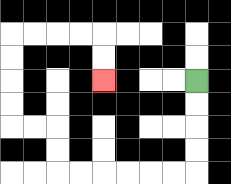{'start': '[8, 3]', 'end': '[4, 3]', 'path_directions': 'D,D,D,D,L,L,L,L,L,L,U,U,L,L,U,U,U,U,R,R,R,R,D,D', 'path_coordinates': '[[8, 3], [8, 4], [8, 5], [8, 6], [8, 7], [7, 7], [6, 7], [5, 7], [4, 7], [3, 7], [2, 7], [2, 6], [2, 5], [1, 5], [0, 5], [0, 4], [0, 3], [0, 2], [0, 1], [1, 1], [2, 1], [3, 1], [4, 1], [4, 2], [4, 3]]'}